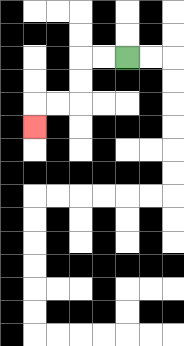{'start': '[5, 2]', 'end': '[1, 5]', 'path_directions': 'L,L,D,D,L,L,D', 'path_coordinates': '[[5, 2], [4, 2], [3, 2], [3, 3], [3, 4], [2, 4], [1, 4], [1, 5]]'}